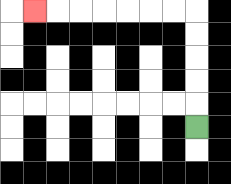{'start': '[8, 5]', 'end': '[1, 0]', 'path_directions': 'U,U,U,U,U,L,L,L,L,L,L,L', 'path_coordinates': '[[8, 5], [8, 4], [8, 3], [8, 2], [8, 1], [8, 0], [7, 0], [6, 0], [5, 0], [4, 0], [3, 0], [2, 0], [1, 0]]'}